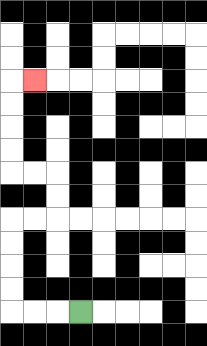{'start': '[3, 13]', 'end': '[1, 3]', 'path_directions': 'L,L,L,U,U,U,U,R,R,U,U,L,L,U,U,U,U,R', 'path_coordinates': '[[3, 13], [2, 13], [1, 13], [0, 13], [0, 12], [0, 11], [0, 10], [0, 9], [1, 9], [2, 9], [2, 8], [2, 7], [1, 7], [0, 7], [0, 6], [0, 5], [0, 4], [0, 3], [1, 3]]'}